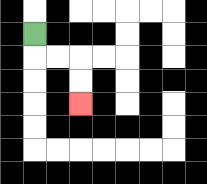{'start': '[1, 1]', 'end': '[3, 4]', 'path_directions': 'D,R,R,D,D', 'path_coordinates': '[[1, 1], [1, 2], [2, 2], [3, 2], [3, 3], [3, 4]]'}